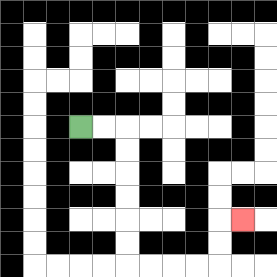{'start': '[3, 5]', 'end': '[10, 9]', 'path_directions': 'R,R,D,D,D,D,D,D,R,R,R,R,U,U,R', 'path_coordinates': '[[3, 5], [4, 5], [5, 5], [5, 6], [5, 7], [5, 8], [5, 9], [5, 10], [5, 11], [6, 11], [7, 11], [8, 11], [9, 11], [9, 10], [9, 9], [10, 9]]'}